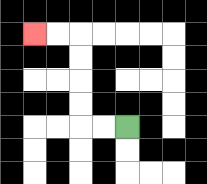{'start': '[5, 5]', 'end': '[1, 1]', 'path_directions': 'L,L,U,U,U,U,L,L', 'path_coordinates': '[[5, 5], [4, 5], [3, 5], [3, 4], [3, 3], [3, 2], [3, 1], [2, 1], [1, 1]]'}